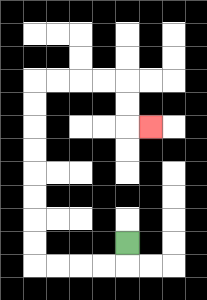{'start': '[5, 10]', 'end': '[6, 5]', 'path_directions': 'D,L,L,L,L,U,U,U,U,U,U,U,U,R,R,R,R,D,D,R', 'path_coordinates': '[[5, 10], [5, 11], [4, 11], [3, 11], [2, 11], [1, 11], [1, 10], [1, 9], [1, 8], [1, 7], [1, 6], [1, 5], [1, 4], [1, 3], [2, 3], [3, 3], [4, 3], [5, 3], [5, 4], [5, 5], [6, 5]]'}